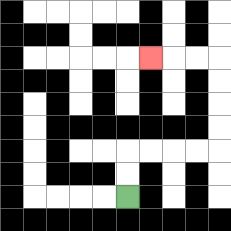{'start': '[5, 8]', 'end': '[6, 2]', 'path_directions': 'U,U,R,R,R,R,U,U,U,U,L,L,L', 'path_coordinates': '[[5, 8], [5, 7], [5, 6], [6, 6], [7, 6], [8, 6], [9, 6], [9, 5], [9, 4], [9, 3], [9, 2], [8, 2], [7, 2], [6, 2]]'}